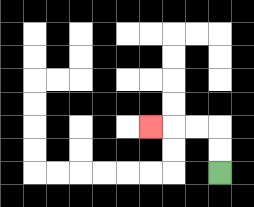{'start': '[9, 7]', 'end': '[6, 5]', 'path_directions': 'U,U,L,L,L', 'path_coordinates': '[[9, 7], [9, 6], [9, 5], [8, 5], [7, 5], [6, 5]]'}